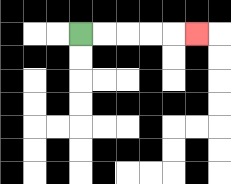{'start': '[3, 1]', 'end': '[8, 1]', 'path_directions': 'R,R,R,R,R', 'path_coordinates': '[[3, 1], [4, 1], [5, 1], [6, 1], [7, 1], [8, 1]]'}